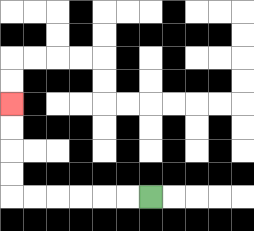{'start': '[6, 8]', 'end': '[0, 4]', 'path_directions': 'L,L,L,L,L,L,U,U,U,U', 'path_coordinates': '[[6, 8], [5, 8], [4, 8], [3, 8], [2, 8], [1, 8], [0, 8], [0, 7], [0, 6], [0, 5], [0, 4]]'}